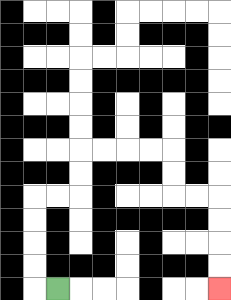{'start': '[2, 12]', 'end': '[9, 12]', 'path_directions': 'L,U,U,U,U,R,R,U,U,R,R,R,R,D,D,R,R,D,D,D,D', 'path_coordinates': '[[2, 12], [1, 12], [1, 11], [1, 10], [1, 9], [1, 8], [2, 8], [3, 8], [3, 7], [3, 6], [4, 6], [5, 6], [6, 6], [7, 6], [7, 7], [7, 8], [8, 8], [9, 8], [9, 9], [9, 10], [9, 11], [9, 12]]'}